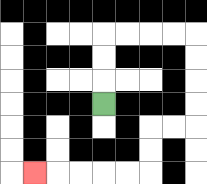{'start': '[4, 4]', 'end': '[1, 7]', 'path_directions': 'U,U,U,R,R,R,R,D,D,D,D,L,L,D,D,L,L,L,L,L', 'path_coordinates': '[[4, 4], [4, 3], [4, 2], [4, 1], [5, 1], [6, 1], [7, 1], [8, 1], [8, 2], [8, 3], [8, 4], [8, 5], [7, 5], [6, 5], [6, 6], [6, 7], [5, 7], [4, 7], [3, 7], [2, 7], [1, 7]]'}